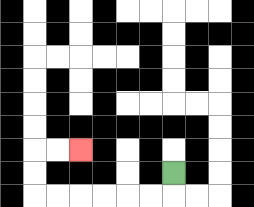{'start': '[7, 7]', 'end': '[3, 6]', 'path_directions': 'D,L,L,L,L,L,L,U,U,R,R', 'path_coordinates': '[[7, 7], [7, 8], [6, 8], [5, 8], [4, 8], [3, 8], [2, 8], [1, 8], [1, 7], [1, 6], [2, 6], [3, 6]]'}